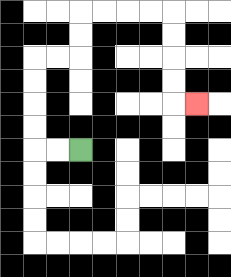{'start': '[3, 6]', 'end': '[8, 4]', 'path_directions': 'L,L,U,U,U,U,R,R,U,U,R,R,R,R,D,D,D,D,R', 'path_coordinates': '[[3, 6], [2, 6], [1, 6], [1, 5], [1, 4], [1, 3], [1, 2], [2, 2], [3, 2], [3, 1], [3, 0], [4, 0], [5, 0], [6, 0], [7, 0], [7, 1], [7, 2], [7, 3], [7, 4], [8, 4]]'}